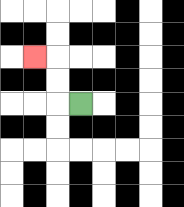{'start': '[3, 4]', 'end': '[1, 2]', 'path_directions': 'L,U,U,L', 'path_coordinates': '[[3, 4], [2, 4], [2, 3], [2, 2], [1, 2]]'}